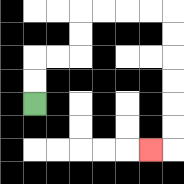{'start': '[1, 4]', 'end': '[6, 6]', 'path_directions': 'U,U,R,R,U,U,R,R,R,R,D,D,D,D,D,D,L', 'path_coordinates': '[[1, 4], [1, 3], [1, 2], [2, 2], [3, 2], [3, 1], [3, 0], [4, 0], [5, 0], [6, 0], [7, 0], [7, 1], [7, 2], [7, 3], [7, 4], [7, 5], [7, 6], [6, 6]]'}